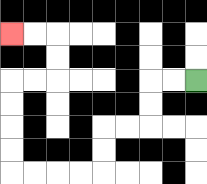{'start': '[8, 3]', 'end': '[0, 1]', 'path_directions': 'L,L,D,D,L,L,D,D,L,L,L,L,U,U,U,U,R,R,U,U,L,L', 'path_coordinates': '[[8, 3], [7, 3], [6, 3], [6, 4], [6, 5], [5, 5], [4, 5], [4, 6], [4, 7], [3, 7], [2, 7], [1, 7], [0, 7], [0, 6], [0, 5], [0, 4], [0, 3], [1, 3], [2, 3], [2, 2], [2, 1], [1, 1], [0, 1]]'}